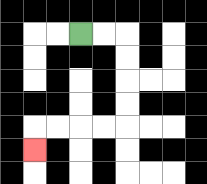{'start': '[3, 1]', 'end': '[1, 6]', 'path_directions': 'R,R,D,D,D,D,L,L,L,L,D', 'path_coordinates': '[[3, 1], [4, 1], [5, 1], [5, 2], [5, 3], [5, 4], [5, 5], [4, 5], [3, 5], [2, 5], [1, 5], [1, 6]]'}